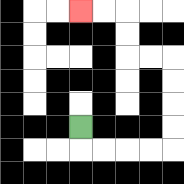{'start': '[3, 5]', 'end': '[3, 0]', 'path_directions': 'D,R,R,R,R,U,U,U,U,L,L,U,U,L,L', 'path_coordinates': '[[3, 5], [3, 6], [4, 6], [5, 6], [6, 6], [7, 6], [7, 5], [7, 4], [7, 3], [7, 2], [6, 2], [5, 2], [5, 1], [5, 0], [4, 0], [3, 0]]'}